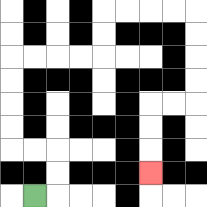{'start': '[1, 8]', 'end': '[6, 7]', 'path_directions': 'R,U,U,L,L,U,U,U,U,R,R,R,R,U,U,R,R,R,R,D,D,D,D,L,L,D,D,D', 'path_coordinates': '[[1, 8], [2, 8], [2, 7], [2, 6], [1, 6], [0, 6], [0, 5], [0, 4], [0, 3], [0, 2], [1, 2], [2, 2], [3, 2], [4, 2], [4, 1], [4, 0], [5, 0], [6, 0], [7, 0], [8, 0], [8, 1], [8, 2], [8, 3], [8, 4], [7, 4], [6, 4], [6, 5], [6, 6], [6, 7]]'}